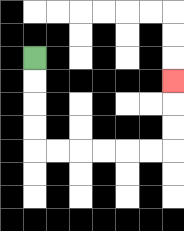{'start': '[1, 2]', 'end': '[7, 3]', 'path_directions': 'D,D,D,D,R,R,R,R,R,R,U,U,U', 'path_coordinates': '[[1, 2], [1, 3], [1, 4], [1, 5], [1, 6], [2, 6], [3, 6], [4, 6], [5, 6], [6, 6], [7, 6], [7, 5], [7, 4], [7, 3]]'}